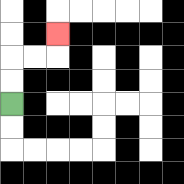{'start': '[0, 4]', 'end': '[2, 1]', 'path_directions': 'U,U,R,R,U', 'path_coordinates': '[[0, 4], [0, 3], [0, 2], [1, 2], [2, 2], [2, 1]]'}